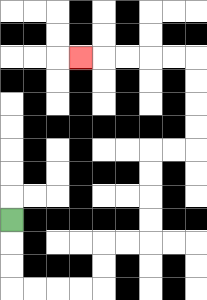{'start': '[0, 9]', 'end': '[3, 2]', 'path_directions': 'D,D,D,R,R,R,R,U,U,R,R,U,U,U,U,R,R,U,U,U,U,L,L,L,L,L', 'path_coordinates': '[[0, 9], [0, 10], [0, 11], [0, 12], [1, 12], [2, 12], [3, 12], [4, 12], [4, 11], [4, 10], [5, 10], [6, 10], [6, 9], [6, 8], [6, 7], [6, 6], [7, 6], [8, 6], [8, 5], [8, 4], [8, 3], [8, 2], [7, 2], [6, 2], [5, 2], [4, 2], [3, 2]]'}